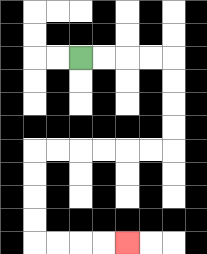{'start': '[3, 2]', 'end': '[5, 10]', 'path_directions': 'R,R,R,R,D,D,D,D,L,L,L,L,L,L,D,D,D,D,R,R,R,R', 'path_coordinates': '[[3, 2], [4, 2], [5, 2], [6, 2], [7, 2], [7, 3], [7, 4], [7, 5], [7, 6], [6, 6], [5, 6], [4, 6], [3, 6], [2, 6], [1, 6], [1, 7], [1, 8], [1, 9], [1, 10], [2, 10], [3, 10], [4, 10], [5, 10]]'}